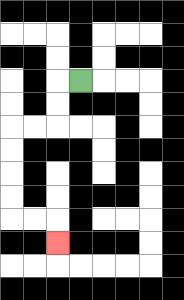{'start': '[3, 3]', 'end': '[2, 10]', 'path_directions': 'L,D,D,L,L,D,D,D,D,R,R,D', 'path_coordinates': '[[3, 3], [2, 3], [2, 4], [2, 5], [1, 5], [0, 5], [0, 6], [0, 7], [0, 8], [0, 9], [1, 9], [2, 9], [2, 10]]'}